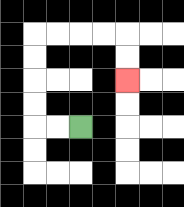{'start': '[3, 5]', 'end': '[5, 3]', 'path_directions': 'L,L,U,U,U,U,R,R,R,R,D,D', 'path_coordinates': '[[3, 5], [2, 5], [1, 5], [1, 4], [1, 3], [1, 2], [1, 1], [2, 1], [3, 1], [4, 1], [5, 1], [5, 2], [5, 3]]'}